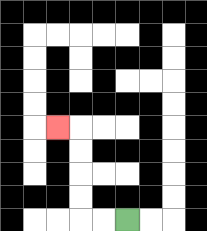{'start': '[5, 9]', 'end': '[2, 5]', 'path_directions': 'L,L,U,U,U,U,L', 'path_coordinates': '[[5, 9], [4, 9], [3, 9], [3, 8], [3, 7], [3, 6], [3, 5], [2, 5]]'}